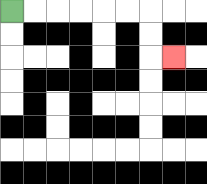{'start': '[0, 0]', 'end': '[7, 2]', 'path_directions': 'R,R,R,R,R,R,D,D,R', 'path_coordinates': '[[0, 0], [1, 0], [2, 0], [3, 0], [4, 0], [5, 0], [6, 0], [6, 1], [6, 2], [7, 2]]'}